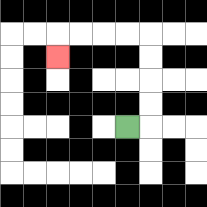{'start': '[5, 5]', 'end': '[2, 2]', 'path_directions': 'R,U,U,U,U,L,L,L,L,D', 'path_coordinates': '[[5, 5], [6, 5], [6, 4], [6, 3], [6, 2], [6, 1], [5, 1], [4, 1], [3, 1], [2, 1], [2, 2]]'}